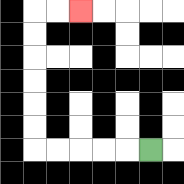{'start': '[6, 6]', 'end': '[3, 0]', 'path_directions': 'L,L,L,L,L,U,U,U,U,U,U,R,R', 'path_coordinates': '[[6, 6], [5, 6], [4, 6], [3, 6], [2, 6], [1, 6], [1, 5], [1, 4], [1, 3], [1, 2], [1, 1], [1, 0], [2, 0], [3, 0]]'}